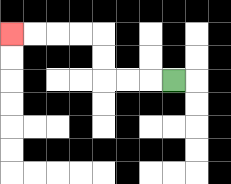{'start': '[7, 3]', 'end': '[0, 1]', 'path_directions': 'L,L,L,U,U,L,L,L,L', 'path_coordinates': '[[7, 3], [6, 3], [5, 3], [4, 3], [4, 2], [4, 1], [3, 1], [2, 1], [1, 1], [0, 1]]'}